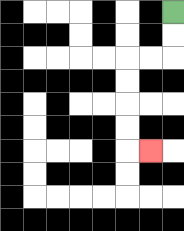{'start': '[7, 0]', 'end': '[6, 6]', 'path_directions': 'D,D,L,L,D,D,D,D,R', 'path_coordinates': '[[7, 0], [7, 1], [7, 2], [6, 2], [5, 2], [5, 3], [5, 4], [5, 5], [5, 6], [6, 6]]'}